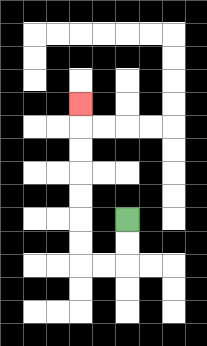{'start': '[5, 9]', 'end': '[3, 4]', 'path_directions': 'D,D,L,L,U,U,U,U,U,U,U', 'path_coordinates': '[[5, 9], [5, 10], [5, 11], [4, 11], [3, 11], [3, 10], [3, 9], [3, 8], [3, 7], [3, 6], [3, 5], [3, 4]]'}